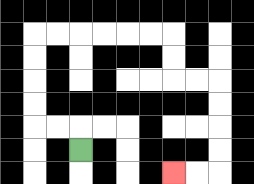{'start': '[3, 6]', 'end': '[7, 7]', 'path_directions': 'U,L,L,U,U,U,U,R,R,R,R,R,R,D,D,R,R,D,D,D,D,L,L', 'path_coordinates': '[[3, 6], [3, 5], [2, 5], [1, 5], [1, 4], [1, 3], [1, 2], [1, 1], [2, 1], [3, 1], [4, 1], [5, 1], [6, 1], [7, 1], [7, 2], [7, 3], [8, 3], [9, 3], [9, 4], [9, 5], [9, 6], [9, 7], [8, 7], [7, 7]]'}